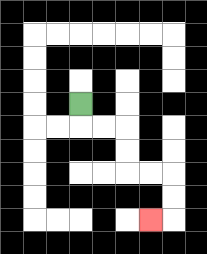{'start': '[3, 4]', 'end': '[6, 9]', 'path_directions': 'D,R,R,D,D,R,R,D,D,L', 'path_coordinates': '[[3, 4], [3, 5], [4, 5], [5, 5], [5, 6], [5, 7], [6, 7], [7, 7], [7, 8], [7, 9], [6, 9]]'}